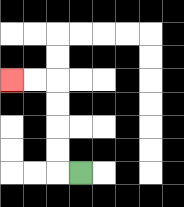{'start': '[3, 7]', 'end': '[0, 3]', 'path_directions': 'L,U,U,U,U,L,L', 'path_coordinates': '[[3, 7], [2, 7], [2, 6], [2, 5], [2, 4], [2, 3], [1, 3], [0, 3]]'}